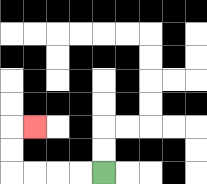{'start': '[4, 7]', 'end': '[1, 5]', 'path_directions': 'L,L,L,L,U,U,R', 'path_coordinates': '[[4, 7], [3, 7], [2, 7], [1, 7], [0, 7], [0, 6], [0, 5], [1, 5]]'}